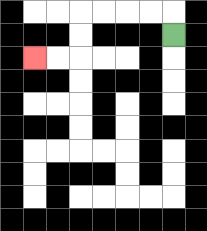{'start': '[7, 1]', 'end': '[1, 2]', 'path_directions': 'U,L,L,L,L,D,D,L,L', 'path_coordinates': '[[7, 1], [7, 0], [6, 0], [5, 0], [4, 0], [3, 0], [3, 1], [3, 2], [2, 2], [1, 2]]'}